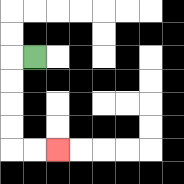{'start': '[1, 2]', 'end': '[2, 6]', 'path_directions': 'L,D,D,D,D,R,R', 'path_coordinates': '[[1, 2], [0, 2], [0, 3], [0, 4], [0, 5], [0, 6], [1, 6], [2, 6]]'}